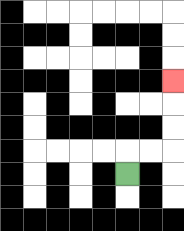{'start': '[5, 7]', 'end': '[7, 3]', 'path_directions': 'U,R,R,U,U,U', 'path_coordinates': '[[5, 7], [5, 6], [6, 6], [7, 6], [7, 5], [7, 4], [7, 3]]'}